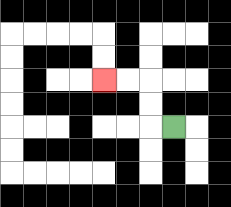{'start': '[7, 5]', 'end': '[4, 3]', 'path_directions': 'L,U,U,L,L', 'path_coordinates': '[[7, 5], [6, 5], [6, 4], [6, 3], [5, 3], [4, 3]]'}